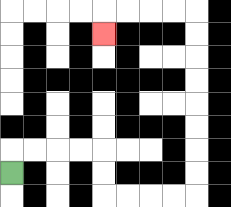{'start': '[0, 7]', 'end': '[4, 1]', 'path_directions': 'U,R,R,R,R,D,D,R,R,R,R,U,U,U,U,U,U,U,U,L,L,L,L,D', 'path_coordinates': '[[0, 7], [0, 6], [1, 6], [2, 6], [3, 6], [4, 6], [4, 7], [4, 8], [5, 8], [6, 8], [7, 8], [8, 8], [8, 7], [8, 6], [8, 5], [8, 4], [8, 3], [8, 2], [8, 1], [8, 0], [7, 0], [6, 0], [5, 0], [4, 0], [4, 1]]'}